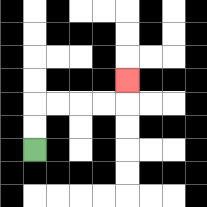{'start': '[1, 6]', 'end': '[5, 3]', 'path_directions': 'U,U,R,R,R,R,U', 'path_coordinates': '[[1, 6], [1, 5], [1, 4], [2, 4], [3, 4], [4, 4], [5, 4], [5, 3]]'}